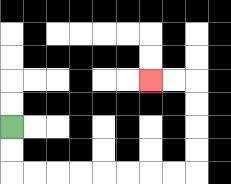{'start': '[0, 5]', 'end': '[6, 3]', 'path_directions': 'D,D,R,R,R,R,R,R,R,R,U,U,U,U,L,L', 'path_coordinates': '[[0, 5], [0, 6], [0, 7], [1, 7], [2, 7], [3, 7], [4, 7], [5, 7], [6, 7], [7, 7], [8, 7], [8, 6], [8, 5], [8, 4], [8, 3], [7, 3], [6, 3]]'}